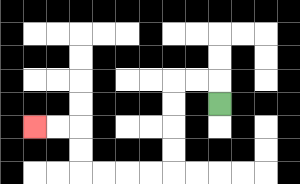{'start': '[9, 4]', 'end': '[1, 5]', 'path_directions': 'U,L,L,D,D,D,D,L,L,L,L,U,U,L,L', 'path_coordinates': '[[9, 4], [9, 3], [8, 3], [7, 3], [7, 4], [7, 5], [7, 6], [7, 7], [6, 7], [5, 7], [4, 7], [3, 7], [3, 6], [3, 5], [2, 5], [1, 5]]'}